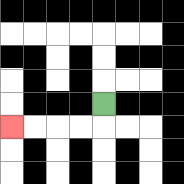{'start': '[4, 4]', 'end': '[0, 5]', 'path_directions': 'D,L,L,L,L', 'path_coordinates': '[[4, 4], [4, 5], [3, 5], [2, 5], [1, 5], [0, 5]]'}